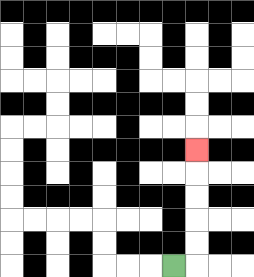{'start': '[7, 11]', 'end': '[8, 6]', 'path_directions': 'R,U,U,U,U,U', 'path_coordinates': '[[7, 11], [8, 11], [8, 10], [8, 9], [8, 8], [8, 7], [8, 6]]'}